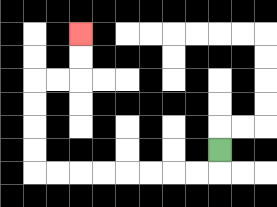{'start': '[9, 6]', 'end': '[3, 1]', 'path_directions': 'D,L,L,L,L,L,L,L,L,U,U,U,U,R,R,U,U', 'path_coordinates': '[[9, 6], [9, 7], [8, 7], [7, 7], [6, 7], [5, 7], [4, 7], [3, 7], [2, 7], [1, 7], [1, 6], [1, 5], [1, 4], [1, 3], [2, 3], [3, 3], [3, 2], [3, 1]]'}